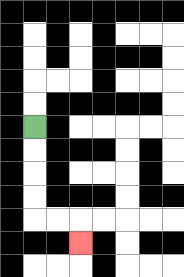{'start': '[1, 5]', 'end': '[3, 10]', 'path_directions': 'D,D,D,D,R,R,D', 'path_coordinates': '[[1, 5], [1, 6], [1, 7], [1, 8], [1, 9], [2, 9], [3, 9], [3, 10]]'}